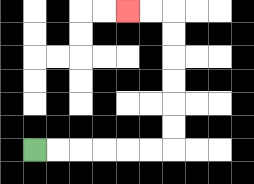{'start': '[1, 6]', 'end': '[5, 0]', 'path_directions': 'R,R,R,R,R,R,U,U,U,U,U,U,L,L', 'path_coordinates': '[[1, 6], [2, 6], [3, 6], [4, 6], [5, 6], [6, 6], [7, 6], [7, 5], [7, 4], [7, 3], [7, 2], [7, 1], [7, 0], [6, 0], [5, 0]]'}